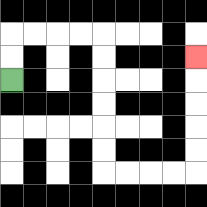{'start': '[0, 3]', 'end': '[8, 2]', 'path_directions': 'U,U,R,R,R,R,D,D,D,D,D,D,R,R,R,R,U,U,U,U,U', 'path_coordinates': '[[0, 3], [0, 2], [0, 1], [1, 1], [2, 1], [3, 1], [4, 1], [4, 2], [4, 3], [4, 4], [4, 5], [4, 6], [4, 7], [5, 7], [6, 7], [7, 7], [8, 7], [8, 6], [8, 5], [8, 4], [8, 3], [8, 2]]'}